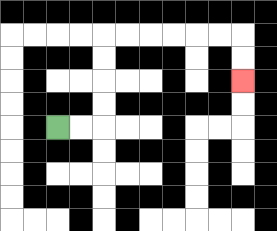{'start': '[2, 5]', 'end': '[10, 3]', 'path_directions': 'R,R,U,U,U,U,R,R,R,R,R,R,D,D', 'path_coordinates': '[[2, 5], [3, 5], [4, 5], [4, 4], [4, 3], [4, 2], [4, 1], [5, 1], [6, 1], [7, 1], [8, 1], [9, 1], [10, 1], [10, 2], [10, 3]]'}